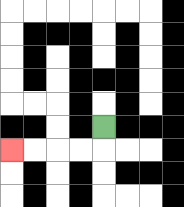{'start': '[4, 5]', 'end': '[0, 6]', 'path_directions': 'D,L,L,L,L', 'path_coordinates': '[[4, 5], [4, 6], [3, 6], [2, 6], [1, 6], [0, 6]]'}